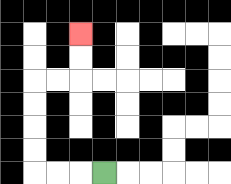{'start': '[4, 7]', 'end': '[3, 1]', 'path_directions': 'L,L,L,U,U,U,U,R,R,U,U', 'path_coordinates': '[[4, 7], [3, 7], [2, 7], [1, 7], [1, 6], [1, 5], [1, 4], [1, 3], [2, 3], [3, 3], [3, 2], [3, 1]]'}